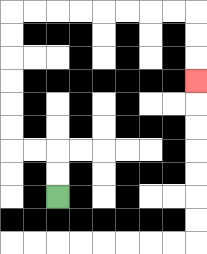{'start': '[2, 8]', 'end': '[8, 3]', 'path_directions': 'U,U,L,L,U,U,U,U,U,U,R,R,R,R,R,R,R,R,D,D,D', 'path_coordinates': '[[2, 8], [2, 7], [2, 6], [1, 6], [0, 6], [0, 5], [0, 4], [0, 3], [0, 2], [0, 1], [0, 0], [1, 0], [2, 0], [3, 0], [4, 0], [5, 0], [6, 0], [7, 0], [8, 0], [8, 1], [8, 2], [8, 3]]'}